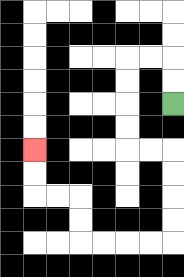{'start': '[7, 4]', 'end': '[1, 6]', 'path_directions': 'U,U,L,L,D,D,D,D,R,R,D,D,D,D,L,L,L,L,U,U,L,L,U,U', 'path_coordinates': '[[7, 4], [7, 3], [7, 2], [6, 2], [5, 2], [5, 3], [5, 4], [5, 5], [5, 6], [6, 6], [7, 6], [7, 7], [7, 8], [7, 9], [7, 10], [6, 10], [5, 10], [4, 10], [3, 10], [3, 9], [3, 8], [2, 8], [1, 8], [1, 7], [1, 6]]'}